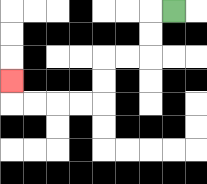{'start': '[7, 0]', 'end': '[0, 3]', 'path_directions': 'L,D,D,L,L,D,D,L,L,L,L,U', 'path_coordinates': '[[7, 0], [6, 0], [6, 1], [6, 2], [5, 2], [4, 2], [4, 3], [4, 4], [3, 4], [2, 4], [1, 4], [0, 4], [0, 3]]'}